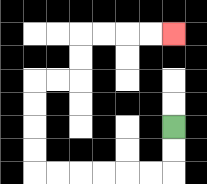{'start': '[7, 5]', 'end': '[7, 1]', 'path_directions': 'D,D,L,L,L,L,L,L,U,U,U,U,R,R,U,U,R,R,R,R', 'path_coordinates': '[[7, 5], [7, 6], [7, 7], [6, 7], [5, 7], [4, 7], [3, 7], [2, 7], [1, 7], [1, 6], [1, 5], [1, 4], [1, 3], [2, 3], [3, 3], [3, 2], [3, 1], [4, 1], [5, 1], [6, 1], [7, 1]]'}